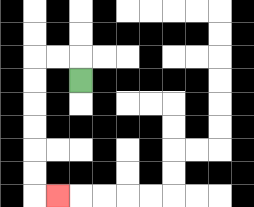{'start': '[3, 3]', 'end': '[2, 8]', 'path_directions': 'U,L,L,D,D,D,D,D,D,R', 'path_coordinates': '[[3, 3], [3, 2], [2, 2], [1, 2], [1, 3], [1, 4], [1, 5], [1, 6], [1, 7], [1, 8], [2, 8]]'}